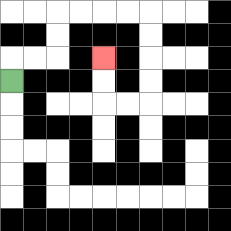{'start': '[0, 3]', 'end': '[4, 2]', 'path_directions': 'U,R,R,U,U,R,R,R,R,D,D,D,D,L,L,U,U', 'path_coordinates': '[[0, 3], [0, 2], [1, 2], [2, 2], [2, 1], [2, 0], [3, 0], [4, 0], [5, 0], [6, 0], [6, 1], [6, 2], [6, 3], [6, 4], [5, 4], [4, 4], [4, 3], [4, 2]]'}